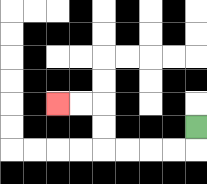{'start': '[8, 5]', 'end': '[2, 4]', 'path_directions': 'D,L,L,L,L,U,U,L,L', 'path_coordinates': '[[8, 5], [8, 6], [7, 6], [6, 6], [5, 6], [4, 6], [4, 5], [4, 4], [3, 4], [2, 4]]'}